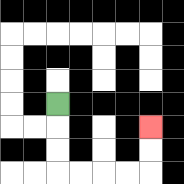{'start': '[2, 4]', 'end': '[6, 5]', 'path_directions': 'D,D,D,R,R,R,R,U,U', 'path_coordinates': '[[2, 4], [2, 5], [2, 6], [2, 7], [3, 7], [4, 7], [5, 7], [6, 7], [6, 6], [6, 5]]'}